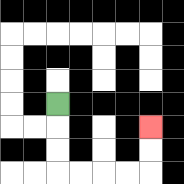{'start': '[2, 4]', 'end': '[6, 5]', 'path_directions': 'D,D,D,R,R,R,R,U,U', 'path_coordinates': '[[2, 4], [2, 5], [2, 6], [2, 7], [3, 7], [4, 7], [5, 7], [6, 7], [6, 6], [6, 5]]'}